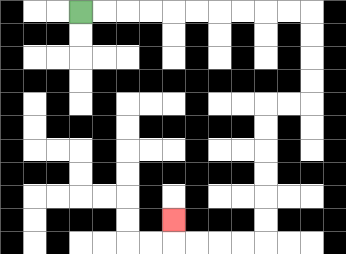{'start': '[3, 0]', 'end': '[7, 9]', 'path_directions': 'R,R,R,R,R,R,R,R,R,R,D,D,D,D,L,L,D,D,D,D,D,D,L,L,L,L,U', 'path_coordinates': '[[3, 0], [4, 0], [5, 0], [6, 0], [7, 0], [8, 0], [9, 0], [10, 0], [11, 0], [12, 0], [13, 0], [13, 1], [13, 2], [13, 3], [13, 4], [12, 4], [11, 4], [11, 5], [11, 6], [11, 7], [11, 8], [11, 9], [11, 10], [10, 10], [9, 10], [8, 10], [7, 10], [7, 9]]'}